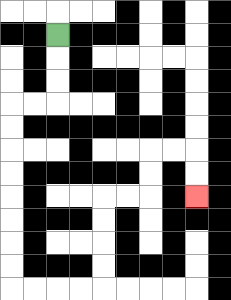{'start': '[2, 1]', 'end': '[8, 8]', 'path_directions': 'D,D,D,L,L,D,D,D,D,D,D,D,D,R,R,R,R,U,U,U,U,R,R,U,U,R,R,D,D', 'path_coordinates': '[[2, 1], [2, 2], [2, 3], [2, 4], [1, 4], [0, 4], [0, 5], [0, 6], [0, 7], [0, 8], [0, 9], [0, 10], [0, 11], [0, 12], [1, 12], [2, 12], [3, 12], [4, 12], [4, 11], [4, 10], [4, 9], [4, 8], [5, 8], [6, 8], [6, 7], [6, 6], [7, 6], [8, 6], [8, 7], [8, 8]]'}